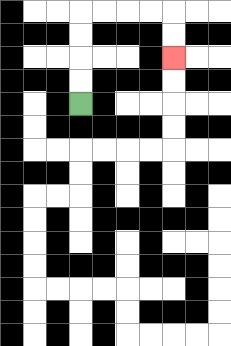{'start': '[3, 4]', 'end': '[7, 2]', 'path_directions': 'U,U,U,U,R,R,R,R,D,D', 'path_coordinates': '[[3, 4], [3, 3], [3, 2], [3, 1], [3, 0], [4, 0], [5, 0], [6, 0], [7, 0], [7, 1], [7, 2]]'}